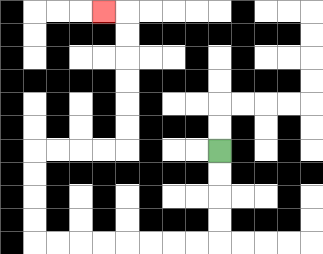{'start': '[9, 6]', 'end': '[4, 0]', 'path_directions': 'D,D,D,D,L,L,L,L,L,L,L,L,U,U,U,U,R,R,R,R,U,U,U,U,U,U,L', 'path_coordinates': '[[9, 6], [9, 7], [9, 8], [9, 9], [9, 10], [8, 10], [7, 10], [6, 10], [5, 10], [4, 10], [3, 10], [2, 10], [1, 10], [1, 9], [1, 8], [1, 7], [1, 6], [2, 6], [3, 6], [4, 6], [5, 6], [5, 5], [5, 4], [5, 3], [5, 2], [5, 1], [5, 0], [4, 0]]'}